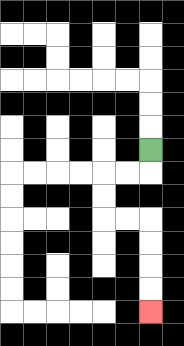{'start': '[6, 6]', 'end': '[6, 13]', 'path_directions': 'D,L,L,D,D,R,R,D,D,D,D', 'path_coordinates': '[[6, 6], [6, 7], [5, 7], [4, 7], [4, 8], [4, 9], [5, 9], [6, 9], [6, 10], [6, 11], [6, 12], [6, 13]]'}